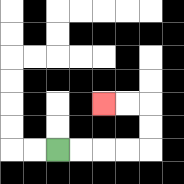{'start': '[2, 6]', 'end': '[4, 4]', 'path_directions': 'R,R,R,R,U,U,L,L', 'path_coordinates': '[[2, 6], [3, 6], [4, 6], [5, 6], [6, 6], [6, 5], [6, 4], [5, 4], [4, 4]]'}